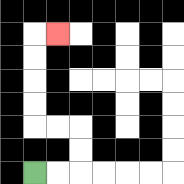{'start': '[1, 7]', 'end': '[2, 1]', 'path_directions': 'R,R,U,U,L,L,U,U,U,U,R', 'path_coordinates': '[[1, 7], [2, 7], [3, 7], [3, 6], [3, 5], [2, 5], [1, 5], [1, 4], [1, 3], [1, 2], [1, 1], [2, 1]]'}